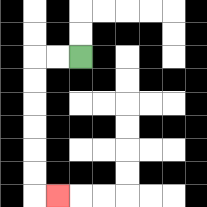{'start': '[3, 2]', 'end': '[2, 8]', 'path_directions': 'L,L,D,D,D,D,D,D,R', 'path_coordinates': '[[3, 2], [2, 2], [1, 2], [1, 3], [1, 4], [1, 5], [1, 6], [1, 7], [1, 8], [2, 8]]'}